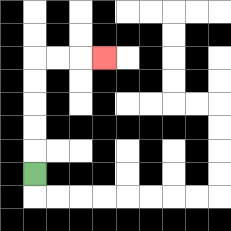{'start': '[1, 7]', 'end': '[4, 2]', 'path_directions': 'U,U,U,U,U,R,R,R', 'path_coordinates': '[[1, 7], [1, 6], [1, 5], [1, 4], [1, 3], [1, 2], [2, 2], [3, 2], [4, 2]]'}